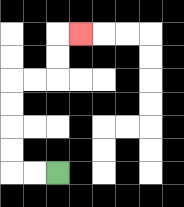{'start': '[2, 7]', 'end': '[3, 1]', 'path_directions': 'L,L,U,U,U,U,R,R,U,U,R', 'path_coordinates': '[[2, 7], [1, 7], [0, 7], [0, 6], [0, 5], [0, 4], [0, 3], [1, 3], [2, 3], [2, 2], [2, 1], [3, 1]]'}